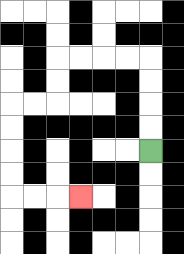{'start': '[6, 6]', 'end': '[3, 8]', 'path_directions': 'U,U,U,U,L,L,L,L,D,D,L,L,D,D,D,D,R,R,R', 'path_coordinates': '[[6, 6], [6, 5], [6, 4], [6, 3], [6, 2], [5, 2], [4, 2], [3, 2], [2, 2], [2, 3], [2, 4], [1, 4], [0, 4], [0, 5], [0, 6], [0, 7], [0, 8], [1, 8], [2, 8], [3, 8]]'}